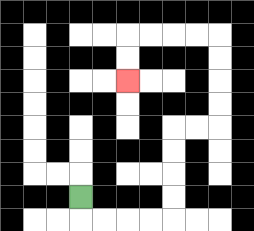{'start': '[3, 8]', 'end': '[5, 3]', 'path_directions': 'D,R,R,R,R,U,U,U,U,R,R,U,U,U,U,L,L,L,L,D,D', 'path_coordinates': '[[3, 8], [3, 9], [4, 9], [5, 9], [6, 9], [7, 9], [7, 8], [7, 7], [7, 6], [7, 5], [8, 5], [9, 5], [9, 4], [9, 3], [9, 2], [9, 1], [8, 1], [7, 1], [6, 1], [5, 1], [5, 2], [5, 3]]'}